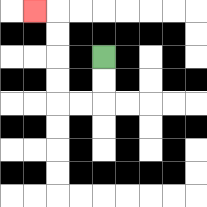{'start': '[4, 2]', 'end': '[1, 0]', 'path_directions': 'D,D,L,L,U,U,U,U,L', 'path_coordinates': '[[4, 2], [4, 3], [4, 4], [3, 4], [2, 4], [2, 3], [2, 2], [2, 1], [2, 0], [1, 0]]'}